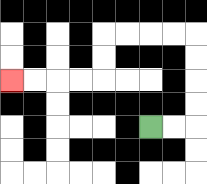{'start': '[6, 5]', 'end': '[0, 3]', 'path_directions': 'R,R,U,U,U,U,L,L,L,L,D,D,L,L,L,L', 'path_coordinates': '[[6, 5], [7, 5], [8, 5], [8, 4], [8, 3], [8, 2], [8, 1], [7, 1], [6, 1], [5, 1], [4, 1], [4, 2], [4, 3], [3, 3], [2, 3], [1, 3], [0, 3]]'}